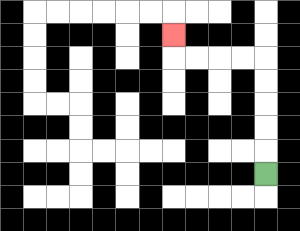{'start': '[11, 7]', 'end': '[7, 1]', 'path_directions': 'U,U,U,U,U,L,L,L,L,U', 'path_coordinates': '[[11, 7], [11, 6], [11, 5], [11, 4], [11, 3], [11, 2], [10, 2], [9, 2], [8, 2], [7, 2], [7, 1]]'}